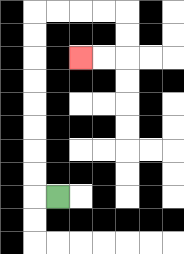{'start': '[2, 8]', 'end': '[3, 2]', 'path_directions': 'L,U,U,U,U,U,U,U,U,R,R,R,R,D,D,L,L', 'path_coordinates': '[[2, 8], [1, 8], [1, 7], [1, 6], [1, 5], [1, 4], [1, 3], [1, 2], [1, 1], [1, 0], [2, 0], [3, 0], [4, 0], [5, 0], [5, 1], [5, 2], [4, 2], [3, 2]]'}